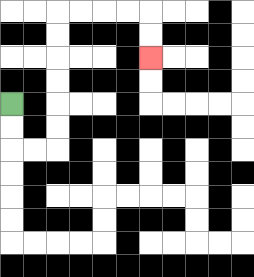{'start': '[0, 4]', 'end': '[6, 2]', 'path_directions': 'D,D,R,R,U,U,U,U,U,U,R,R,R,R,D,D', 'path_coordinates': '[[0, 4], [0, 5], [0, 6], [1, 6], [2, 6], [2, 5], [2, 4], [2, 3], [2, 2], [2, 1], [2, 0], [3, 0], [4, 0], [5, 0], [6, 0], [6, 1], [6, 2]]'}